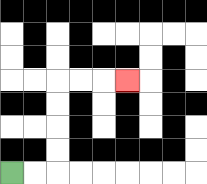{'start': '[0, 7]', 'end': '[5, 3]', 'path_directions': 'R,R,U,U,U,U,R,R,R', 'path_coordinates': '[[0, 7], [1, 7], [2, 7], [2, 6], [2, 5], [2, 4], [2, 3], [3, 3], [4, 3], [5, 3]]'}